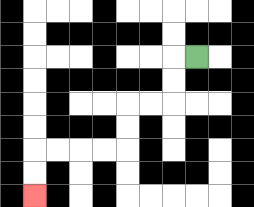{'start': '[8, 2]', 'end': '[1, 8]', 'path_directions': 'L,D,D,L,L,D,D,L,L,L,L,D,D', 'path_coordinates': '[[8, 2], [7, 2], [7, 3], [7, 4], [6, 4], [5, 4], [5, 5], [5, 6], [4, 6], [3, 6], [2, 6], [1, 6], [1, 7], [1, 8]]'}